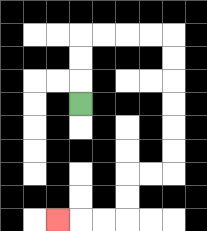{'start': '[3, 4]', 'end': '[2, 9]', 'path_directions': 'U,U,U,R,R,R,R,D,D,D,D,D,D,L,L,D,D,L,L,L', 'path_coordinates': '[[3, 4], [3, 3], [3, 2], [3, 1], [4, 1], [5, 1], [6, 1], [7, 1], [7, 2], [7, 3], [7, 4], [7, 5], [7, 6], [7, 7], [6, 7], [5, 7], [5, 8], [5, 9], [4, 9], [3, 9], [2, 9]]'}